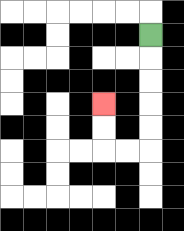{'start': '[6, 1]', 'end': '[4, 4]', 'path_directions': 'D,D,D,D,D,L,L,U,U', 'path_coordinates': '[[6, 1], [6, 2], [6, 3], [6, 4], [6, 5], [6, 6], [5, 6], [4, 6], [4, 5], [4, 4]]'}